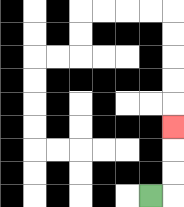{'start': '[6, 8]', 'end': '[7, 5]', 'path_directions': 'R,U,U,U', 'path_coordinates': '[[6, 8], [7, 8], [7, 7], [7, 6], [7, 5]]'}